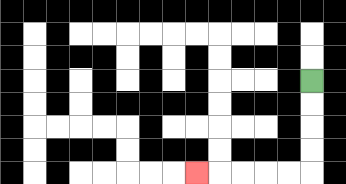{'start': '[13, 3]', 'end': '[8, 7]', 'path_directions': 'D,D,D,D,L,L,L,L,L', 'path_coordinates': '[[13, 3], [13, 4], [13, 5], [13, 6], [13, 7], [12, 7], [11, 7], [10, 7], [9, 7], [8, 7]]'}